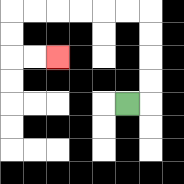{'start': '[5, 4]', 'end': '[2, 2]', 'path_directions': 'R,U,U,U,U,L,L,L,L,L,L,D,D,R,R', 'path_coordinates': '[[5, 4], [6, 4], [6, 3], [6, 2], [6, 1], [6, 0], [5, 0], [4, 0], [3, 0], [2, 0], [1, 0], [0, 0], [0, 1], [0, 2], [1, 2], [2, 2]]'}